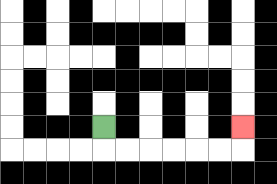{'start': '[4, 5]', 'end': '[10, 5]', 'path_directions': 'D,R,R,R,R,R,R,U', 'path_coordinates': '[[4, 5], [4, 6], [5, 6], [6, 6], [7, 6], [8, 6], [9, 6], [10, 6], [10, 5]]'}